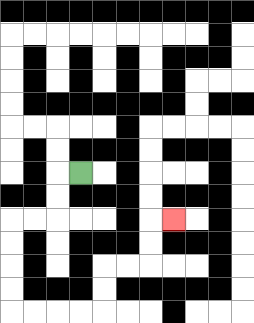{'start': '[3, 7]', 'end': '[7, 9]', 'path_directions': 'L,D,D,L,L,D,D,D,D,R,R,R,R,U,U,R,R,U,U,R', 'path_coordinates': '[[3, 7], [2, 7], [2, 8], [2, 9], [1, 9], [0, 9], [0, 10], [0, 11], [0, 12], [0, 13], [1, 13], [2, 13], [3, 13], [4, 13], [4, 12], [4, 11], [5, 11], [6, 11], [6, 10], [6, 9], [7, 9]]'}